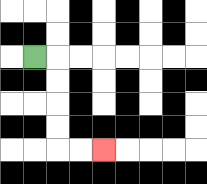{'start': '[1, 2]', 'end': '[4, 6]', 'path_directions': 'R,D,D,D,D,R,R', 'path_coordinates': '[[1, 2], [2, 2], [2, 3], [2, 4], [2, 5], [2, 6], [3, 6], [4, 6]]'}